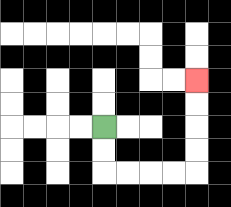{'start': '[4, 5]', 'end': '[8, 3]', 'path_directions': 'D,D,R,R,R,R,U,U,U,U', 'path_coordinates': '[[4, 5], [4, 6], [4, 7], [5, 7], [6, 7], [7, 7], [8, 7], [8, 6], [8, 5], [8, 4], [8, 3]]'}